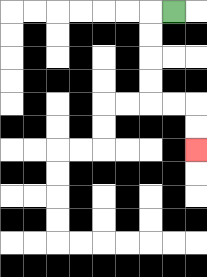{'start': '[7, 0]', 'end': '[8, 6]', 'path_directions': 'L,D,D,D,D,R,R,D,D', 'path_coordinates': '[[7, 0], [6, 0], [6, 1], [6, 2], [6, 3], [6, 4], [7, 4], [8, 4], [8, 5], [8, 6]]'}